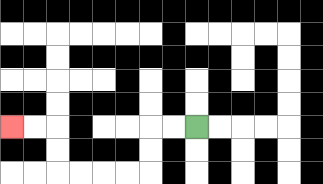{'start': '[8, 5]', 'end': '[0, 5]', 'path_directions': 'L,L,D,D,L,L,L,L,U,U,L,L', 'path_coordinates': '[[8, 5], [7, 5], [6, 5], [6, 6], [6, 7], [5, 7], [4, 7], [3, 7], [2, 7], [2, 6], [2, 5], [1, 5], [0, 5]]'}